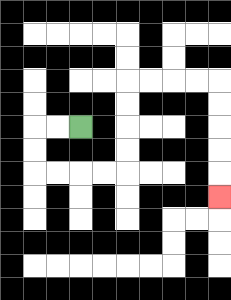{'start': '[3, 5]', 'end': '[9, 8]', 'path_directions': 'L,L,D,D,R,R,R,R,U,U,U,U,R,R,R,R,D,D,D,D,D', 'path_coordinates': '[[3, 5], [2, 5], [1, 5], [1, 6], [1, 7], [2, 7], [3, 7], [4, 7], [5, 7], [5, 6], [5, 5], [5, 4], [5, 3], [6, 3], [7, 3], [8, 3], [9, 3], [9, 4], [9, 5], [9, 6], [9, 7], [9, 8]]'}